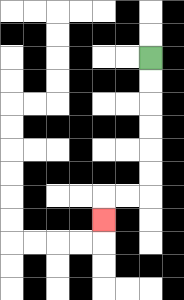{'start': '[6, 2]', 'end': '[4, 9]', 'path_directions': 'D,D,D,D,D,D,L,L,D', 'path_coordinates': '[[6, 2], [6, 3], [6, 4], [6, 5], [6, 6], [6, 7], [6, 8], [5, 8], [4, 8], [4, 9]]'}